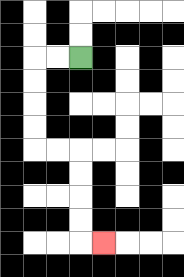{'start': '[3, 2]', 'end': '[4, 10]', 'path_directions': 'L,L,D,D,D,D,R,R,D,D,D,D,R', 'path_coordinates': '[[3, 2], [2, 2], [1, 2], [1, 3], [1, 4], [1, 5], [1, 6], [2, 6], [3, 6], [3, 7], [3, 8], [3, 9], [3, 10], [4, 10]]'}